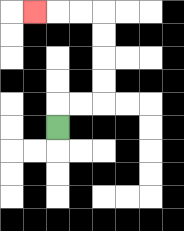{'start': '[2, 5]', 'end': '[1, 0]', 'path_directions': 'U,R,R,U,U,U,U,L,L,L', 'path_coordinates': '[[2, 5], [2, 4], [3, 4], [4, 4], [4, 3], [4, 2], [4, 1], [4, 0], [3, 0], [2, 0], [1, 0]]'}